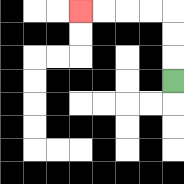{'start': '[7, 3]', 'end': '[3, 0]', 'path_directions': 'U,U,U,L,L,L,L', 'path_coordinates': '[[7, 3], [7, 2], [7, 1], [7, 0], [6, 0], [5, 0], [4, 0], [3, 0]]'}